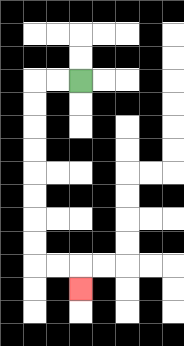{'start': '[3, 3]', 'end': '[3, 12]', 'path_directions': 'L,L,D,D,D,D,D,D,D,D,R,R,D', 'path_coordinates': '[[3, 3], [2, 3], [1, 3], [1, 4], [1, 5], [1, 6], [1, 7], [1, 8], [1, 9], [1, 10], [1, 11], [2, 11], [3, 11], [3, 12]]'}